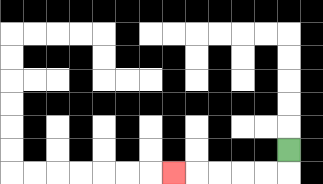{'start': '[12, 6]', 'end': '[7, 7]', 'path_directions': 'D,L,L,L,L,L', 'path_coordinates': '[[12, 6], [12, 7], [11, 7], [10, 7], [9, 7], [8, 7], [7, 7]]'}